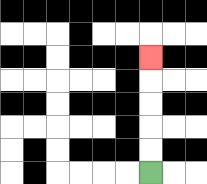{'start': '[6, 7]', 'end': '[6, 2]', 'path_directions': 'U,U,U,U,U', 'path_coordinates': '[[6, 7], [6, 6], [6, 5], [6, 4], [6, 3], [6, 2]]'}